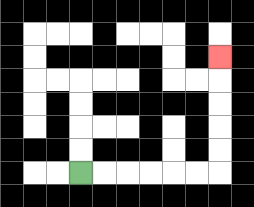{'start': '[3, 7]', 'end': '[9, 2]', 'path_directions': 'R,R,R,R,R,R,U,U,U,U,U', 'path_coordinates': '[[3, 7], [4, 7], [5, 7], [6, 7], [7, 7], [8, 7], [9, 7], [9, 6], [9, 5], [9, 4], [9, 3], [9, 2]]'}